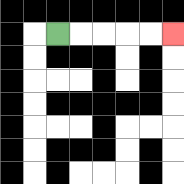{'start': '[2, 1]', 'end': '[7, 1]', 'path_directions': 'R,R,R,R,R', 'path_coordinates': '[[2, 1], [3, 1], [4, 1], [5, 1], [6, 1], [7, 1]]'}